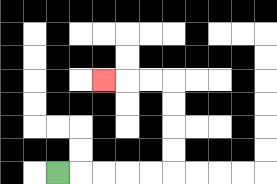{'start': '[2, 7]', 'end': '[4, 3]', 'path_directions': 'R,R,R,R,R,U,U,U,U,L,L,L', 'path_coordinates': '[[2, 7], [3, 7], [4, 7], [5, 7], [6, 7], [7, 7], [7, 6], [7, 5], [7, 4], [7, 3], [6, 3], [5, 3], [4, 3]]'}